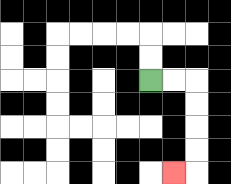{'start': '[6, 3]', 'end': '[7, 7]', 'path_directions': 'R,R,D,D,D,D,L', 'path_coordinates': '[[6, 3], [7, 3], [8, 3], [8, 4], [8, 5], [8, 6], [8, 7], [7, 7]]'}